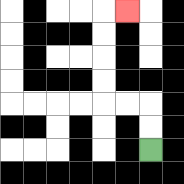{'start': '[6, 6]', 'end': '[5, 0]', 'path_directions': 'U,U,L,L,U,U,U,U,R', 'path_coordinates': '[[6, 6], [6, 5], [6, 4], [5, 4], [4, 4], [4, 3], [4, 2], [4, 1], [4, 0], [5, 0]]'}